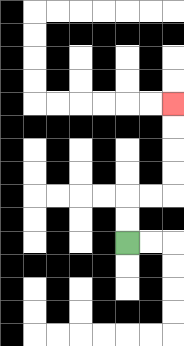{'start': '[5, 10]', 'end': '[7, 4]', 'path_directions': 'U,U,R,R,U,U,U,U', 'path_coordinates': '[[5, 10], [5, 9], [5, 8], [6, 8], [7, 8], [7, 7], [7, 6], [7, 5], [7, 4]]'}